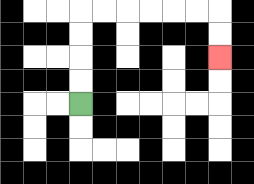{'start': '[3, 4]', 'end': '[9, 2]', 'path_directions': 'U,U,U,U,R,R,R,R,R,R,D,D', 'path_coordinates': '[[3, 4], [3, 3], [3, 2], [3, 1], [3, 0], [4, 0], [5, 0], [6, 0], [7, 0], [8, 0], [9, 0], [9, 1], [9, 2]]'}